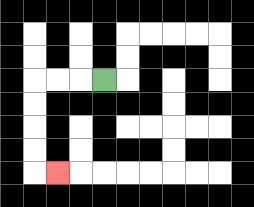{'start': '[4, 3]', 'end': '[2, 7]', 'path_directions': 'L,L,L,D,D,D,D,R', 'path_coordinates': '[[4, 3], [3, 3], [2, 3], [1, 3], [1, 4], [1, 5], [1, 6], [1, 7], [2, 7]]'}